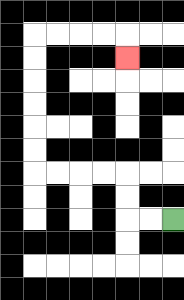{'start': '[7, 9]', 'end': '[5, 2]', 'path_directions': 'L,L,U,U,L,L,L,L,U,U,U,U,U,U,R,R,R,R,D', 'path_coordinates': '[[7, 9], [6, 9], [5, 9], [5, 8], [5, 7], [4, 7], [3, 7], [2, 7], [1, 7], [1, 6], [1, 5], [1, 4], [1, 3], [1, 2], [1, 1], [2, 1], [3, 1], [4, 1], [5, 1], [5, 2]]'}